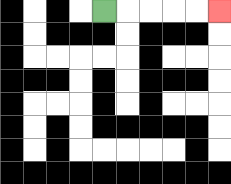{'start': '[4, 0]', 'end': '[9, 0]', 'path_directions': 'R,R,R,R,R', 'path_coordinates': '[[4, 0], [5, 0], [6, 0], [7, 0], [8, 0], [9, 0]]'}